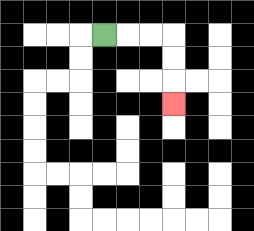{'start': '[4, 1]', 'end': '[7, 4]', 'path_directions': 'R,R,R,D,D,D', 'path_coordinates': '[[4, 1], [5, 1], [6, 1], [7, 1], [7, 2], [7, 3], [7, 4]]'}